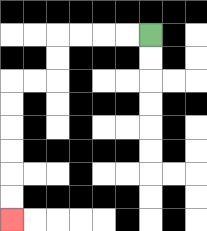{'start': '[6, 1]', 'end': '[0, 9]', 'path_directions': 'L,L,L,L,D,D,L,L,D,D,D,D,D,D', 'path_coordinates': '[[6, 1], [5, 1], [4, 1], [3, 1], [2, 1], [2, 2], [2, 3], [1, 3], [0, 3], [0, 4], [0, 5], [0, 6], [0, 7], [0, 8], [0, 9]]'}